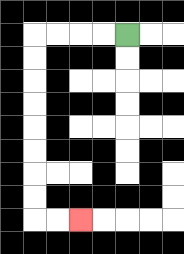{'start': '[5, 1]', 'end': '[3, 9]', 'path_directions': 'L,L,L,L,D,D,D,D,D,D,D,D,R,R', 'path_coordinates': '[[5, 1], [4, 1], [3, 1], [2, 1], [1, 1], [1, 2], [1, 3], [1, 4], [1, 5], [1, 6], [1, 7], [1, 8], [1, 9], [2, 9], [3, 9]]'}